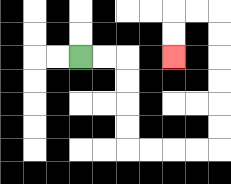{'start': '[3, 2]', 'end': '[7, 2]', 'path_directions': 'R,R,D,D,D,D,R,R,R,R,U,U,U,U,U,U,L,L,D,D', 'path_coordinates': '[[3, 2], [4, 2], [5, 2], [5, 3], [5, 4], [5, 5], [5, 6], [6, 6], [7, 6], [8, 6], [9, 6], [9, 5], [9, 4], [9, 3], [9, 2], [9, 1], [9, 0], [8, 0], [7, 0], [7, 1], [7, 2]]'}